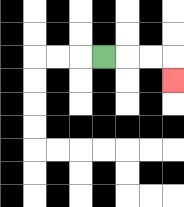{'start': '[4, 2]', 'end': '[7, 3]', 'path_directions': 'R,R,R,D', 'path_coordinates': '[[4, 2], [5, 2], [6, 2], [7, 2], [7, 3]]'}